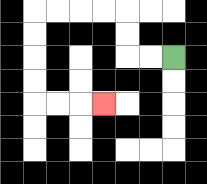{'start': '[7, 2]', 'end': '[4, 4]', 'path_directions': 'L,L,U,U,L,L,L,L,D,D,D,D,R,R,R', 'path_coordinates': '[[7, 2], [6, 2], [5, 2], [5, 1], [5, 0], [4, 0], [3, 0], [2, 0], [1, 0], [1, 1], [1, 2], [1, 3], [1, 4], [2, 4], [3, 4], [4, 4]]'}